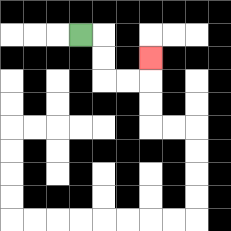{'start': '[3, 1]', 'end': '[6, 2]', 'path_directions': 'R,D,D,R,R,U', 'path_coordinates': '[[3, 1], [4, 1], [4, 2], [4, 3], [5, 3], [6, 3], [6, 2]]'}